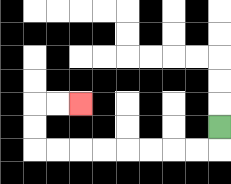{'start': '[9, 5]', 'end': '[3, 4]', 'path_directions': 'D,L,L,L,L,L,L,L,L,U,U,R,R', 'path_coordinates': '[[9, 5], [9, 6], [8, 6], [7, 6], [6, 6], [5, 6], [4, 6], [3, 6], [2, 6], [1, 6], [1, 5], [1, 4], [2, 4], [3, 4]]'}